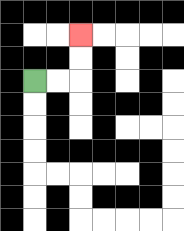{'start': '[1, 3]', 'end': '[3, 1]', 'path_directions': 'R,R,U,U', 'path_coordinates': '[[1, 3], [2, 3], [3, 3], [3, 2], [3, 1]]'}